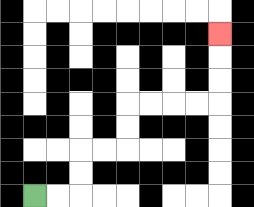{'start': '[1, 8]', 'end': '[9, 1]', 'path_directions': 'R,R,U,U,R,R,U,U,R,R,R,R,U,U,U', 'path_coordinates': '[[1, 8], [2, 8], [3, 8], [3, 7], [3, 6], [4, 6], [5, 6], [5, 5], [5, 4], [6, 4], [7, 4], [8, 4], [9, 4], [9, 3], [9, 2], [9, 1]]'}